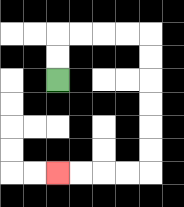{'start': '[2, 3]', 'end': '[2, 7]', 'path_directions': 'U,U,R,R,R,R,D,D,D,D,D,D,L,L,L,L', 'path_coordinates': '[[2, 3], [2, 2], [2, 1], [3, 1], [4, 1], [5, 1], [6, 1], [6, 2], [6, 3], [6, 4], [6, 5], [6, 6], [6, 7], [5, 7], [4, 7], [3, 7], [2, 7]]'}